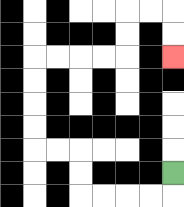{'start': '[7, 7]', 'end': '[7, 2]', 'path_directions': 'D,L,L,L,L,U,U,L,L,U,U,U,U,R,R,R,R,U,U,R,R,D,D', 'path_coordinates': '[[7, 7], [7, 8], [6, 8], [5, 8], [4, 8], [3, 8], [3, 7], [3, 6], [2, 6], [1, 6], [1, 5], [1, 4], [1, 3], [1, 2], [2, 2], [3, 2], [4, 2], [5, 2], [5, 1], [5, 0], [6, 0], [7, 0], [7, 1], [7, 2]]'}